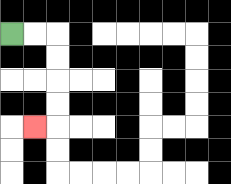{'start': '[0, 1]', 'end': '[1, 5]', 'path_directions': 'R,R,D,D,D,D,L', 'path_coordinates': '[[0, 1], [1, 1], [2, 1], [2, 2], [2, 3], [2, 4], [2, 5], [1, 5]]'}